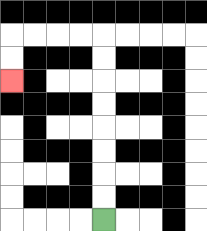{'start': '[4, 9]', 'end': '[0, 3]', 'path_directions': 'U,U,U,U,U,U,U,U,L,L,L,L,D,D', 'path_coordinates': '[[4, 9], [4, 8], [4, 7], [4, 6], [4, 5], [4, 4], [4, 3], [4, 2], [4, 1], [3, 1], [2, 1], [1, 1], [0, 1], [0, 2], [0, 3]]'}